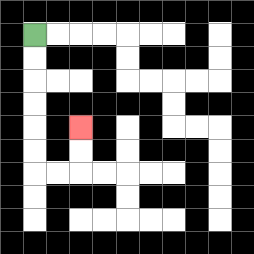{'start': '[1, 1]', 'end': '[3, 5]', 'path_directions': 'D,D,D,D,D,D,R,R,U,U', 'path_coordinates': '[[1, 1], [1, 2], [1, 3], [1, 4], [1, 5], [1, 6], [1, 7], [2, 7], [3, 7], [3, 6], [3, 5]]'}